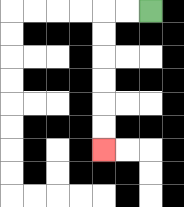{'start': '[6, 0]', 'end': '[4, 6]', 'path_directions': 'L,L,D,D,D,D,D,D', 'path_coordinates': '[[6, 0], [5, 0], [4, 0], [4, 1], [4, 2], [4, 3], [4, 4], [4, 5], [4, 6]]'}